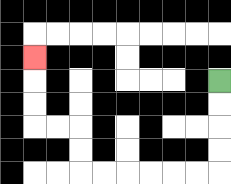{'start': '[9, 3]', 'end': '[1, 2]', 'path_directions': 'D,D,D,D,L,L,L,L,L,L,U,U,L,L,U,U,U', 'path_coordinates': '[[9, 3], [9, 4], [9, 5], [9, 6], [9, 7], [8, 7], [7, 7], [6, 7], [5, 7], [4, 7], [3, 7], [3, 6], [3, 5], [2, 5], [1, 5], [1, 4], [1, 3], [1, 2]]'}